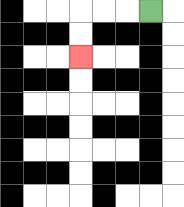{'start': '[6, 0]', 'end': '[3, 2]', 'path_directions': 'L,L,L,D,D', 'path_coordinates': '[[6, 0], [5, 0], [4, 0], [3, 0], [3, 1], [3, 2]]'}